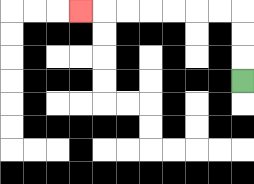{'start': '[10, 3]', 'end': '[3, 0]', 'path_directions': 'U,U,U,L,L,L,L,L,L,L', 'path_coordinates': '[[10, 3], [10, 2], [10, 1], [10, 0], [9, 0], [8, 0], [7, 0], [6, 0], [5, 0], [4, 0], [3, 0]]'}